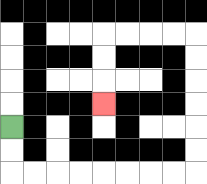{'start': '[0, 5]', 'end': '[4, 4]', 'path_directions': 'D,D,R,R,R,R,R,R,R,R,U,U,U,U,U,U,L,L,L,L,D,D,D', 'path_coordinates': '[[0, 5], [0, 6], [0, 7], [1, 7], [2, 7], [3, 7], [4, 7], [5, 7], [6, 7], [7, 7], [8, 7], [8, 6], [8, 5], [8, 4], [8, 3], [8, 2], [8, 1], [7, 1], [6, 1], [5, 1], [4, 1], [4, 2], [4, 3], [4, 4]]'}